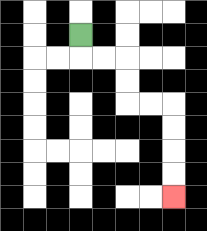{'start': '[3, 1]', 'end': '[7, 8]', 'path_directions': 'D,R,R,D,D,R,R,D,D,D,D', 'path_coordinates': '[[3, 1], [3, 2], [4, 2], [5, 2], [5, 3], [5, 4], [6, 4], [7, 4], [7, 5], [7, 6], [7, 7], [7, 8]]'}